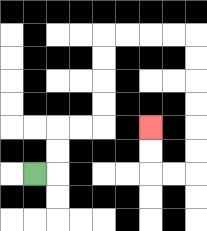{'start': '[1, 7]', 'end': '[6, 5]', 'path_directions': 'R,U,U,R,R,U,U,U,U,R,R,R,R,D,D,D,D,D,D,L,L,U,U', 'path_coordinates': '[[1, 7], [2, 7], [2, 6], [2, 5], [3, 5], [4, 5], [4, 4], [4, 3], [4, 2], [4, 1], [5, 1], [6, 1], [7, 1], [8, 1], [8, 2], [8, 3], [8, 4], [8, 5], [8, 6], [8, 7], [7, 7], [6, 7], [6, 6], [6, 5]]'}